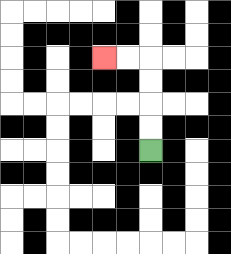{'start': '[6, 6]', 'end': '[4, 2]', 'path_directions': 'U,U,U,U,L,L', 'path_coordinates': '[[6, 6], [6, 5], [6, 4], [6, 3], [6, 2], [5, 2], [4, 2]]'}